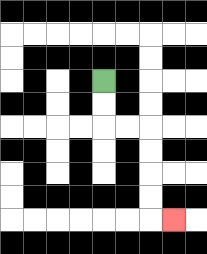{'start': '[4, 3]', 'end': '[7, 9]', 'path_directions': 'D,D,R,R,D,D,D,D,R', 'path_coordinates': '[[4, 3], [4, 4], [4, 5], [5, 5], [6, 5], [6, 6], [6, 7], [6, 8], [6, 9], [7, 9]]'}